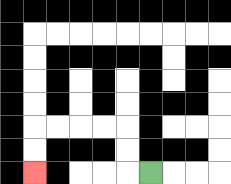{'start': '[6, 7]', 'end': '[1, 7]', 'path_directions': 'L,U,U,L,L,L,L,D,D', 'path_coordinates': '[[6, 7], [5, 7], [5, 6], [5, 5], [4, 5], [3, 5], [2, 5], [1, 5], [1, 6], [1, 7]]'}